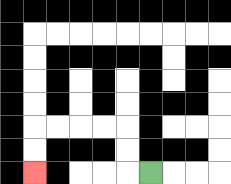{'start': '[6, 7]', 'end': '[1, 7]', 'path_directions': 'L,U,U,L,L,L,L,D,D', 'path_coordinates': '[[6, 7], [5, 7], [5, 6], [5, 5], [4, 5], [3, 5], [2, 5], [1, 5], [1, 6], [1, 7]]'}